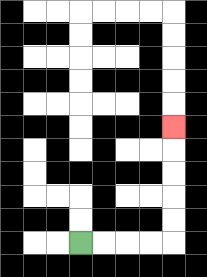{'start': '[3, 10]', 'end': '[7, 5]', 'path_directions': 'R,R,R,R,U,U,U,U,U', 'path_coordinates': '[[3, 10], [4, 10], [5, 10], [6, 10], [7, 10], [7, 9], [7, 8], [7, 7], [7, 6], [7, 5]]'}